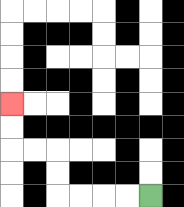{'start': '[6, 8]', 'end': '[0, 4]', 'path_directions': 'L,L,L,L,U,U,L,L,U,U', 'path_coordinates': '[[6, 8], [5, 8], [4, 8], [3, 8], [2, 8], [2, 7], [2, 6], [1, 6], [0, 6], [0, 5], [0, 4]]'}